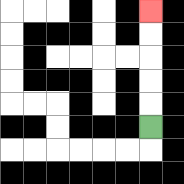{'start': '[6, 5]', 'end': '[6, 0]', 'path_directions': 'U,U,U,U,U', 'path_coordinates': '[[6, 5], [6, 4], [6, 3], [6, 2], [6, 1], [6, 0]]'}